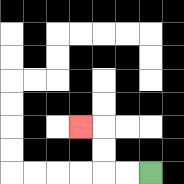{'start': '[6, 7]', 'end': '[3, 5]', 'path_directions': 'L,L,U,U,L', 'path_coordinates': '[[6, 7], [5, 7], [4, 7], [4, 6], [4, 5], [3, 5]]'}